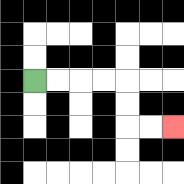{'start': '[1, 3]', 'end': '[7, 5]', 'path_directions': 'R,R,R,R,D,D,R,R', 'path_coordinates': '[[1, 3], [2, 3], [3, 3], [4, 3], [5, 3], [5, 4], [5, 5], [6, 5], [7, 5]]'}